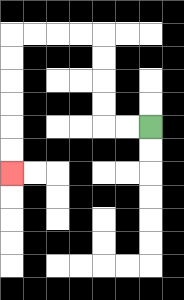{'start': '[6, 5]', 'end': '[0, 7]', 'path_directions': 'L,L,U,U,U,U,L,L,L,L,D,D,D,D,D,D', 'path_coordinates': '[[6, 5], [5, 5], [4, 5], [4, 4], [4, 3], [4, 2], [4, 1], [3, 1], [2, 1], [1, 1], [0, 1], [0, 2], [0, 3], [0, 4], [0, 5], [0, 6], [0, 7]]'}